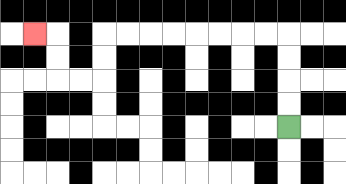{'start': '[12, 5]', 'end': '[1, 1]', 'path_directions': 'U,U,U,U,L,L,L,L,L,L,L,L,D,D,L,L,U,U,L', 'path_coordinates': '[[12, 5], [12, 4], [12, 3], [12, 2], [12, 1], [11, 1], [10, 1], [9, 1], [8, 1], [7, 1], [6, 1], [5, 1], [4, 1], [4, 2], [4, 3], [3, 3], [2, 3], [2, 2], [2, 1], [1, 1]]'}